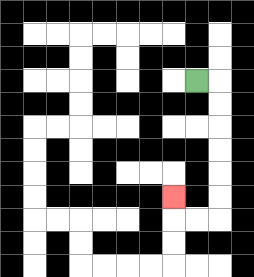{'start': '[8, 3]', 'end': '[7, 8]', 'path_directions': 'R,D,D,D,D,D,D,L,L,U', 'path_coordinates': '[[8, 3], [9, 3], [9, 4], [9, 5], [9, 6], [9, 7], [9, 8], [9, 9], [8, 9], [7, 9], [7, 8]]'}